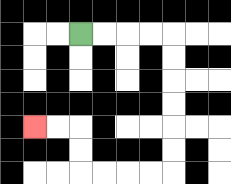{'start': '[3, 1]', 'end': '[1, 5]', 'path_directions': 'R,R,R,R,D,D,D,D,D,D,L,L,L,L,U,U,L,L', 'path_coordinates': '[[3, 1], [4, 1], [5, 1], [6, 1], [7, 1], [7, 2], [7, 3], [7, 4], [7, 5], [7, 6], [7, 7], [6, 7], [5, 7], [4, 7], [3, 7], [3, 6], [3, 5], [2, 5], [1, 5]]'}